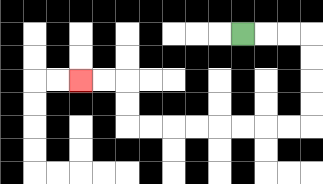{'start': '[10, 1]', 'end': '[3, 3]', 'path_directions': 'R,R,R,D,D,D,D,L,L,L,L,L,L,L,L,U,U,L,L', 'path_coordinates': '[[10, 1], [11, 1], [12, 1], [13, 1], [13, 2], [13, 3], [13, 4], [13, 5], [12, 5], [11, 5], [10, 5], [9, 5], [8, 5], [7, 5], [6, 5], [5, 5], [5, 4], [5, 3], [4, 3], [3, 3]]'}